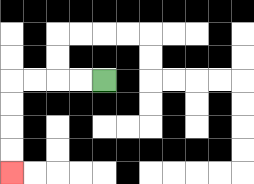{'start': '[4, 3]', 'end': '[0, 7]', 'path_directions': 'L,L,L,L,D,D,D,D', 'path_coordinates': '[[4, 3], [3, 3], [2, 3], [1, 3], [0, 3], [0, 4], [0, 5], [0, 6], [0, 7]]'}